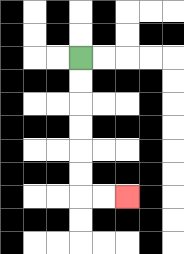{'start': '[3, 2]', 'end': '[5, 8]', 'path_directions': 'D,D,D,D,D,D,R,R', 'path_coordinates': '[[3, 2], [3, 3], [3, 4], [3, 5], [3, 6], [3, 7], [3, 8], [4, 8], [5, 8]]'}